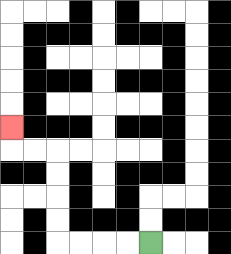{'start': '[6, 10]', 'end': '[0, 5]', 'path_directions': 'L,L,L,L,U,U,U,U,L,L,U', 'path_coordinates': '[[6, 10], [5, 10], [4, 10], [3, 10], [2, 10], [2, 9], [2, 8], [2, 7], [2, 6], [1, 6], [0, 6], [0, 5]]'}